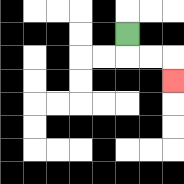{'start': '[5, 1]', 'end': '[7, 3]', 'path_directions': 'D,R,R,D', 'path_coordinates': '[[5, 1], [5, 2], [6, 2], [7, 2], [7, 3]]'}